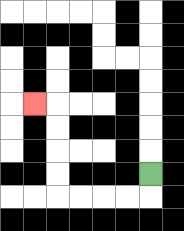{'start': '[6, 7]', 'end': '[1, 4]', 'path_directions': 'D,L,L,L,L,U,U,U,U,L', 'path_coordinates': '[[6, 7], [6, 8], [5, 8], [4, 8], [3, 8], [2, 8], [2, 7], [2, 6], [2, 5], [2, 4], [1, 4]]'}